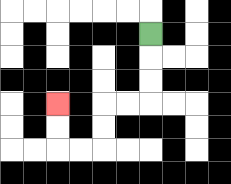{'start': '[6, 1]', 'end': '[2, 4]', 'path_directions': 'D,D,D,L,L,D,D,L,L,U,U', 'path_coordinates': '[[6, 1], [6, 2], [6, 3], [6, 4], [5, 4], [4, 4], [4, 5], [4, 6], [3, 6], [2, 6], [2, 5], [2, 4]]'}